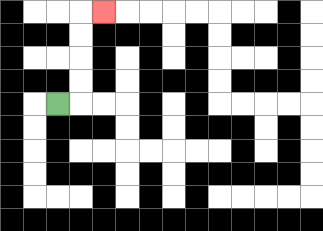{'start': '[2, 4]', 'end': '[4, 0]', 'path_directions': 'R,U,U,U,U,R', 'path_coordinates': '[[2, 4], [3, 4], [3, 3], [3, 2], [3, 1], [3, 0], [4, 0]]'}